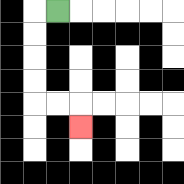{'start': '[2, 0]', 'end': '[3, 5]', 'path_directions': 'L,D,D,D,D,R,R,D', 'path_coordinates': '[[2, 0], [1, 0], [1, 1], [1, 2], [1, 3], [1, 4], [2, 4], [3, 4], [3, 5]]'}